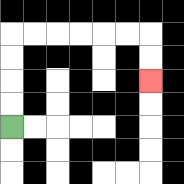{'start': '[0, 5]', 'end': '[6, 3]', 'path_directions': 'U,U,U,U,R,R,R,R,R,R,D,D', 'path_coordinates': '[[0, 5], [0, 4], [0, 3], [0, 2], [0, 1], [1, 1], [2, 1], [3, 1], [4, 1], [5, 1], [6, 1], [6, 2], [6, 3]]'}